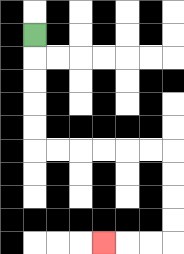{'start': '[1, 1]', 'end': '[4, 10]', 'path_directions': 'D,D,D,D,D,R,R,R,R,R,R,D,D,D,D,L,L,L', 'path_coordinates': '[[1, 1], [1, 2], [1, 3], [1, 4], [1, 5], [1, 6], [2, 6], [3, 6], [4, 6], [5, 6], [6, 6], [7, 6], [7, 7], [7, 8], [7, 9], [7, 10], [6, 10], [5, 10], [4, 10]]'}